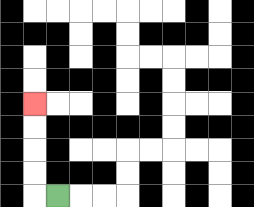{'start': '[2, 8]', 'end': '[1, 4]', 'path_directions': 'L,U,U,U,U', 'path_coordinates': '[[2, 8], [1, 8], [1, 7], [1, 6], [1, 5], [1, 4]]'}